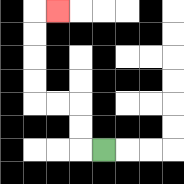{'start': '[4, 6]', 'end': '[2, 0]', 'path_directions': 'L,U,U,L,L,U,U,U,U,R', 'path_coordinates': '[[4, 6], [3, 6], [3, 5], [3, 4], [2, 4], [1, 4], [1, 3], [1, 2], [1, 1], [1, 0], [2, 0]]'}